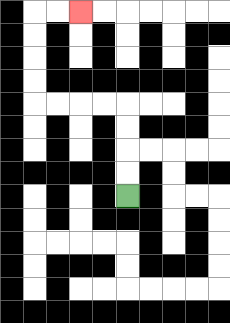{'start': '[5, 8]', 'end': '[3, 0]', 'path_directions': 'U,U,U,U,L,L,L,L,U,U,U,U,R,R', 'path_coordinates': '[[5, 8], [5, 7], [5, 6], [5, 5], [5, 4], [4, 4], [3, 4], [2, 4], [1, 4], [1, 3], [1, 2], [1, 1], [1, 0], [2, 0], [3, 0]]'}